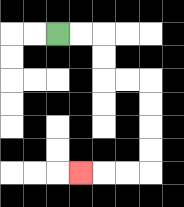{'start': '[2, 1]', 'end': '[3, 7]', 'path_directions': 'R,R,D,D,R,R,D,D,D,D,L,L,L', 'path_coordinates': '[[2, 1], [3, 1], [4, 1], [4, 2], [4, 3], [5, 3], [6, 3], [6, 4], [6, 5], [6, 6], [6, 7], [5, 7], [4, 7], [3, 7]]'}